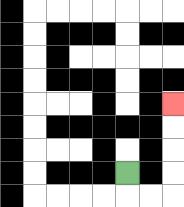{'start': '[5, 7]', 'end': '[7, 4]', 'path_directions': 'D,R,R,U,U,U,U', 'path_coordinates': '[[5, 7], [5, 8], [6, 8], [7, 8], [7, 7], [7, 6], [7, 5], [7, 4]]'}